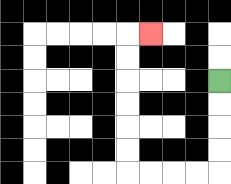{'start': '[9, 3]', 'end': '[6, 1]', 'path_directions': 'D,D,D,D,L,L,L,L,U,U,U,U,U,U,R', 'path_coordinates': '[[9, 3], [9, 4], [9, 5], [9, 6], [9, 7], [8, 7], [7, 7], [6, 7], [5, 7], [5, 6], [5, 5], [5, 4], [5, 3], [5, 2], [5, 1], [6, 1]]'}